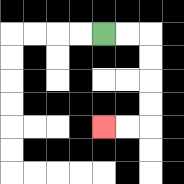{'start': '[4, 1]', 'end': '[4, 5]', 'path_directions': 'R,R,D,D,D,D,L,L', 'path_coordinates': '[[4, 1], [5, 1], [6, 1], [6, 2], [6, 3], [6, 4], [6, 5], [5, 5], [4, 5]]'}